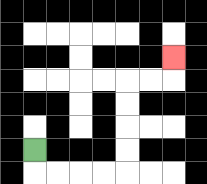{'start': '[1, 6]', 'end': '[7, 2]', 'path_directions': 'D,R,R,R,R,U,U,U,U,R,R,U', 'path_coordinates': '[[1, 6], [1, 7], [2, 7], [3, 7], [4, 7], [5, 7], [5, 6], [5, 5], [5, 4], [5, 3], [6, 3], [7, 3], [7, 2]]'}